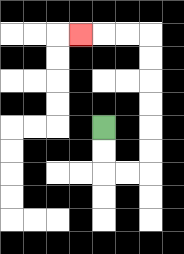{'start': '[4, 5]', 'end': '[3, 1]', 'path_directions': 'D,D,R,R,U,U,U,U,U,U,L,L,L', 'path_coordinates': '[[4, 5], [4, 6], [4, 7], [5, 7], [6, 7], [6, 6], [6, 5], [6, 4], [6, 3], [6, 2], [6, 1], [5, 1], [4, 1], [3, 1]]'}